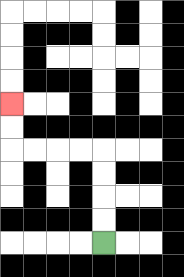{'start': '[4, 10]', 'end': '[0, 4]', 'path_directions': 'U,U,U,U,L,L,L,L,U,U', 'path_coordinates': '[[4, 10], [4, 9], [4, 8], [4, 7], [4, 6], [3, 6], [2, 6], [1, 6], [0, 6], [0, 5], [0, 4]]'}